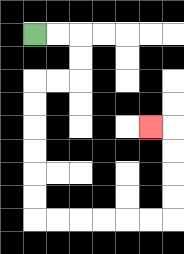{'start': '[1, 1]', 'end': '[6, 5]', 'path_directions': 'R,R,D,D,L,L,D,D,D,D,D,D,R,R,R,R,R,R,U,U,U,U,L', 'path_coordinates': '[[1, 1], [2, 1], [3, 1], [3, 2], [3, 3], [2, 3], [1, 3], [1, 4], [1, 5], [1, 6], [1, 7], [1, 8], [1, 9], [2, 9], [3, 9], [4, 9], [5, 9], [6, 9], [7, 9], [7, 8], [7, 7], [7, 6], [7, 5], [6, 5]]'}